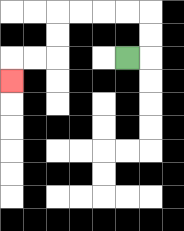{'start': '[5, 2]', 'end': '[0, 3]', 'path_directions': 'R,U,U,L,L,L,L,D,D,L,L,D', 'path_coordinates': '[[5, 2], [6, 2], [6, 1], [6, 0], [5, 0], [4, 0], [3, 0], [2, 0], [2, 1], [2, 2], [1, 2], [0, 2], [0, 3]]'}